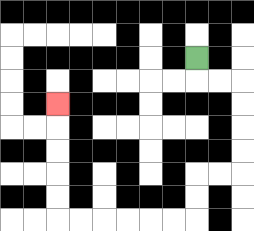{'start': '[8, 2]', 'end': '[2, 4]', 'path_directions': 'D,R,R,D,D,D,D,L,L,D,D,L,L,L,L,L,L,U,U,U,U,U', 'path_coordinates': '[[8, 2], [8, 3], [9, 3], [10, 3], [10, 4], [10, 5], [10, 6], [10, 7], [9, 7], [8, 7], [8, 8], [8, 9], [7, 9], [6, 9], [5, 9], [4, 9], [3, 9], [2, 9], [2, 8], [2, 7], [2, 6], [2, 5], [2, 4]]'}